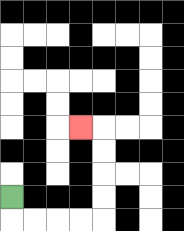{'start': '[0, 8]', 'end': '[3, 5]', 'path_directions': 'D,R,R,R,R,U,U,U,U,L', 'path_coordinates': '[[0, 8], [0, 9], [1, 9], [2, 9], [3, 9], [4, 9], [4, 8], [4, 7], [4, 6], [4, 5], [3, 5]]'}